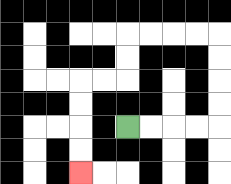{'start': '[5, 5]', 'end': '[3, 7]', 'path_directions': 'R,R,R,R,U,U,U,U,L,L,L,L,D,D,L,L,D,D,D,D', 'path_coordinates': '[[5, 5], [6, 5], [7, 5], [8, 5], [9, 5], [9, 4], [9, 3], [9, 2], [9, 1], [8, 1], [7, 1], [6, 1], [5, 1], [5, 2], [5, 3], [4, 3], [3, 3], [3, 4], [3, 5], [3, 6], [3, 7]]'}